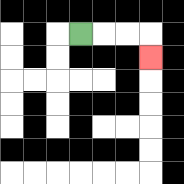{'start': '[3, 1]', 'end': '[6, 2]', 'path_directions': 'R,R,R,D', 'path_coordinates': '[[3, 1], [4, 1], [5, 1], [6, 1], [6, 2]]'}